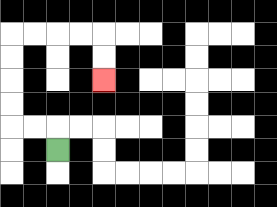{'start': '[2, 6]', 'end': '[4, 3]', 'path_directions': 'U,L,L,U,U,U,U,R,R,R,R,D,D', 'path_coordinates': '[[2, 6], [2, 5], [1, 5], [0, 5], [0, 4], [0, 3], [0, 2], [0, 1], [1, 1], [2, 1], [3, 1], [4, 1], [4, 2], [4, 3]]'}